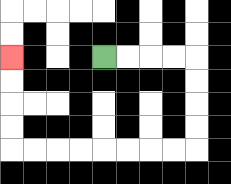{'start': '[4, 2]', 'end': '[0, 2]', 'path_directions': 'R,R,R,R,D,D,D,D,L,L,L,L,L,L,L,L,U,U,U,U', 'path_coordinates': '[[4, 2], [5, 2], [6, 2], [7, 2], [8, 2], [8, 3], [8, 4], [8, 5], [8, 6], [7, 6], [6, 6], [5, 6], [4, 6], [3, 6], [2, 6], [1, 6], [0, 6], [0, 5], [0, 4], [0, 3], [0, 2]]'}